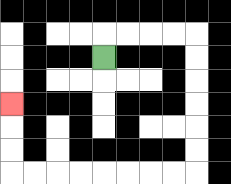{'start': '[4, 2]', 'end': '[0, 4]', 'path_directions': 'U,R,R,R,R,D,D,D,D,D,D,L,L,L,L,L,L,L,L,U,U,U', 'path_coordinates': '[[4, 2], [4, 1], [5, 1], [6, 1], [7, 1], [8, 1], [8, 2], [8, 3], [8, 4], [8, 5], [8, 6], [8, 7], [7, 7], [6, 7], [5, 7], [4, 7], [3, 7], [2, 7], [1, 7], [0, 7], [0, 6], [0, 5], [0, 4]]'}